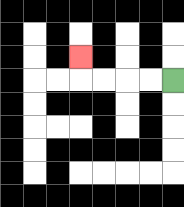{'start': '[7, 3]', 'end': '[3, 2]', 'path_directions': 'L,L,L,L,U', 'path_coordinates': '[[7, 3], [6, 3], [5, 3], [4, 3], [3, 3], [3, 2]]'}